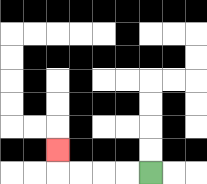{'start': '[6, 7]', 'end': '[2, 6]', 'path_directions': 'L,L,L,L,U', 'path_coordinates': '[[6, 7], [5, 7], [4, 7], [3, 7], [2, 7], [2, 6]]'}